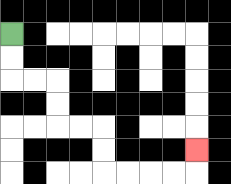{'start': '[0, 1]', 'end': '[8, 6]', 'path_directions': 'D,D,R,R,D,D,R,R,D,D,R,R,R,R,U', 'path_coordinates': '[[0, 1], [0, 2], [0, 3], [1, 3], [2, 3], [2, 4], [2, 5], [3, 5], [4, 5], [4, 6], [4, 7], [5, 7], [6, 7], [7, 7], [8, 7], [8, 6]]'}